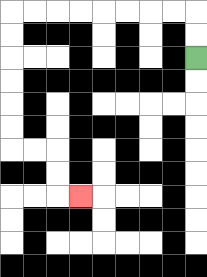{'start': '[8, 2]', 'end': '[3, 8]', 'path_directions': 'U,U,L,L,L,L,L,L,L,L,D,D,D,D,D,D,R,R,D,D,R', 'path_coordinates': '[[8, 2], [8, 1], [8, 0], [7, 0], [6, 0], [5, 0], [4, 0], [3, 0], [2, 0], [1, 0], [0, 0], [0, 1], [0, 2], [0, 3], [0, 4], [0, 5], [0, 6], [1, 6], [2, 6], [2, 7], [2, 8], [3, 8]]'}